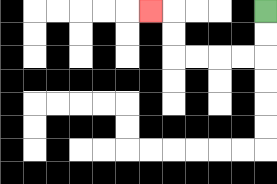{'start': '[11, 0]', 'end': '[6, 0]', 'path_directions': 'D,D,L,L,L,L,U,U,L', 'path_coordinates': '[[11, 0], [11, 1], [11, 2], [10, 2], [9, 2], [8, 2], [7, 2], [7, 1], [7, 0], [6, 0]]'}